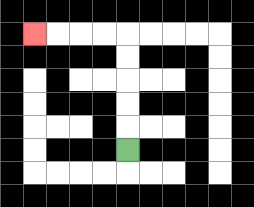{'start': '[5, 6]', 'end': '[1, 1]', 'path_directions': 'U,U,U,U,U,L,L,L,L', 'path_coordinates': '[[5, 6], [5, 5], [5, 4], [5, 3], [5, 2], [5, 1], [4, 1], [3, 1], [2, 1], [1, 1]]'}